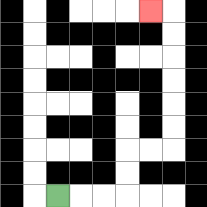{'start': '[2, 8]', 'end': '[6, 0]', 'path_directions': 'R,R,R,U,U,R,R,U,U,U,U,U,U,L', 'path_coordinates': '[[2, 8], [3, 8], [4, 8], [5, 8], [5, 7], [5, 6], [6, 6], [7, 6], [7, 5], [7, 4], [7, 3], [7, 2], [7, 1], [7, 0], [6, 0]]'}